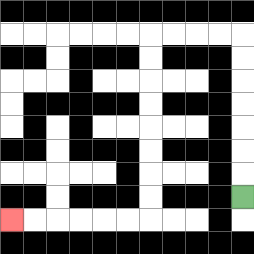{'start': '[10, 8]', 'end': '[0, 9]', 'path_directions': 'U,U,U,U,U,U,U,L,L,L,L,D,D,D,D,D,D,D,D,L,L,L,L,L,L', 'path_coordinates': '[[10, 8], [10, 7], [10, 6], [10, 5], [10, 4], [10, 3], [10, 2], [10, 1], [9, 1], [8, 1], [7, 1], [6, 1], [6, 2], [6, 3], [6, 4], [6, 5], [6, 6], [6, 7], [6, 8], [6, 9], [5, 9], [4, 9], [3, 9], [2, 9], [1, 9], [0, 9]]'}